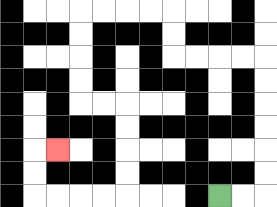{'start': '[9, 8]', 'end': '[2, 6]', 'path_directions': 'R,R,U,U,U,U,U,U,L,L,L,L,U,U,L,L,L,L,D,D,D,D,R,R,D,D,D,D,L,L,L,L,U,U,R', 'path_coordinates': '[[9, 8], [10, 8], [11, 8], [11, 7], [11, 6], [11, 5], [11, 4], [11, 3], [11, 2], [10, 2], [9, 2], [8, 2], [7, 2], [7, 1], [7, 0], [6, 0], [5, 0], [4, 0], [3, 0], [3, 1], [3, 2], [3, 3], [3, 4], [4, 4], [5, 4], [5, 5], [5, 6], [5, 7], [5, 8], [4, 8], [3, 8], [2, 8], [1, 8], [1, 7], [1, 6], [2, 6]]'}